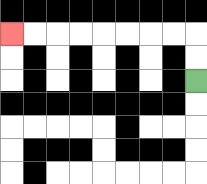{'start': '[8, 3]', 'end': '[0, 1]', 'path_directions': 'U,U,L,L,L,L,L,L,L,L', 'path_coordinates': '[[8, 3], [8, 2], [8, 1], [7, 1], [6, 1], [5, 1], [4, 1], [3, 1], [2, 1], [1, 1], [0, 1]]'}